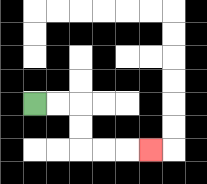{'start': '[1, 4]', 'end': '[6, 6]', 'path_directions': 'R,R,D,D,R,R,R', 'path_coordinates': '[[1, 4], [2, 4], [3, 4], [3, 5], [3, 6], [4, 6], [5, 6], [6, 6]]'}